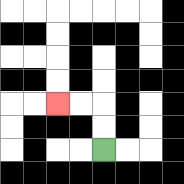{'start': '[4, 6]', 'end': '[2, 4]', 'path_directions': 'U,U,L,L', 'path_coordinates': '[[4, 6], [4, 5], [4, 4], [3, 4], [2, 4]]'}